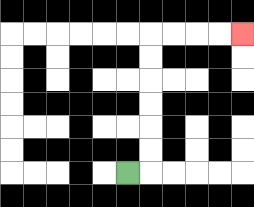{'start': '[5, 7]', 'end': '[10, 1]', 'path_directions': 'R,U,U,U,U,U,U,R,R,R,R', 'path_coordinates': '[[5, 7], [6, 7], [6, 6], [6, 5], [6, 4], [6, 3], [6, 2], [6, 1], [7, 1], [8, 1], [9, 1], [10, 1]]'}